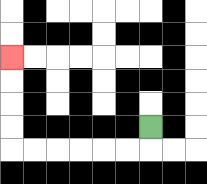{'start': '[6, 5]', 'end': '[0, 2]', 'path_directions': 'D,L,L,L,L,L,L,U,U,U,U', 'path_coordinates': '[[6, 5], [6, 6], [5, 6], [4, 6], [3, 6], [2, 6], [1, 6], [0, 6], [0, 5], [0, 4], [0, 3], [0, 2]]'}